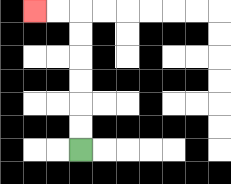{'start': '[3, 6]', 'end': '[1, 0]', 'path_directions': 'U,U,U,U,U,U,L,L', 'path_coordinates': '[[3, 6], [3, 5], [3, 4], [3, 3], [3, 2], [3, 1], [3, 0], [2, 0], [1, 0]]'}